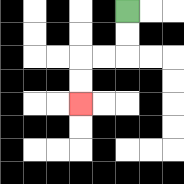{'start': '[5, 0]', 'end': '[3, 4]', 'path_directions': 'D,D,L,L,D,D', 'path_coordinates': '[[5, 0], [5, 1], [5, 2], [4, 2], [3, 2], [3, 3], [3, 4]]'}